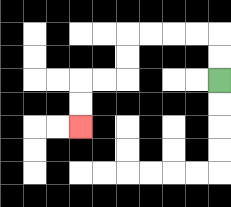{'start': '[9, 3]', 'end': '[3, 5]', 'path_directions': 'U,U,L,L,L,L,D,D,L,L,D,D', 'path_coordinates': '[[9, 3], [9, 2], [9, 1], [8, 1], [7, 1], [6, 1], [5, 1], [5, 2], [5, 3], [4, 3], [3, 3], [3, 4], [3, 5]]'}